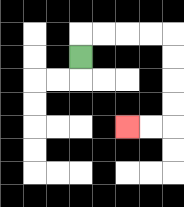{'start': '[3, 2]', 'end': '[5, 5]', 'path_directions': 'U,R,R,R,R,D,D,D,D,L,L', 'path_coordinates': '[[3, 2], [3, 1], [4, 1], [5, 1], [6, 1], [7, 1], [7, 2], [7, 3], [7, 4], [7, 5], [6, 5], [5, 5]]'}